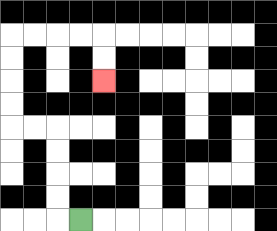{'start': '[3, 9]', 'end': '[4, 3]', 'path_directions': 'L,U,U,U,U,L,L,U,U,U,U,R,R,R,R,D,D', 'path_coordinates': '[[3, 9], [2, 9], [2, 8], [2, 7], [2, 6], [2, 5], [1, 5], [0, 5], [0, 4], [0, 3], [0, 2], [0, 1], [1, 1], [2, 1], [3, 1], [4, 1], [4, 2], [4, 3]]'}